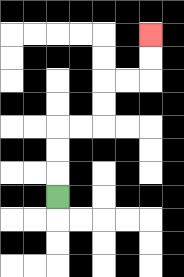{'start': '[2, 8]', 'end': '[6, 1]', 'path_directions': 'U,U,U,R,R,U,U,R,R,U,U', 'path_coordinates': '[[2, 8], [2, 7], [2, 6], [2, 5], [3, 5], [4, 5], [4, 4], [4, 3], [5, 3], [6, 3], [6, 2], [6, 1]]'}